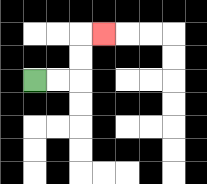{'start': '[1, 3]', 'end': '[4, 1]', 'path_directions': 'R,R,U,U,R', 'path_coordinates': '[[1, 3], [2, 3], [3, 3], [3, 2], [3, 1], [4, 1]]'}